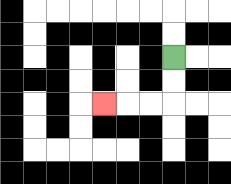{'start': '[7, 2]', 'end': '[4, 4]', 'path_directions': 'D,D,L,L,L', 'path_coordinates': '[[7, 2], [7, 3], [7, 4], [6, 4], [5, 4], [4, 4]]'}